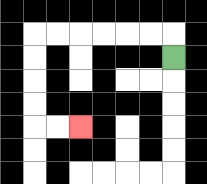{'start': '[7, 2]', 'end': '[3, 5]', 'path_directions': 'U,L,L,L,L,L,L,D,D,D,D,R,R', 'path_coordinates': '[[7, 2], [7, 1], [6, 1], [5, 1], [4, 1], [3, 1], [2, 1], [1, 1], [1, 2], [1, 3], [1, 4], [1, 5], [2, 5], [3, 5]]'}